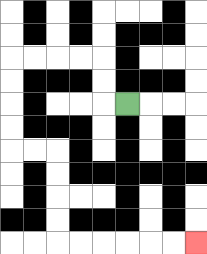{'start': '[5, 4]', 'end': '[8, 10]', 'path_directions': 'L,U,U,L,L,L,L,D,D,D,D,R,R,D,D,D,D,R,R,R,R,R,R', 'path_coordinates': '[[5, 4], [4, 4], [4, 3], [4, 2], [3, 2], [2, 2], [1, 2], [0, 2], [0, 3], [0, 4], [0, 5], [0, 6], [1, 6], [2, 6], [2, 7], [2, 8], [2, 9], [2, 10], [3, 10], [4, 10], [5, 10], [6, 10], [7, 10], [8, 10]]'}